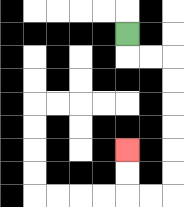{'start': '[5, 1]', 'end': '[5, 6]', 'path_directions': 'D,R,R,D,D,D,D,D,D,L,L,U,U', 'path_coordinates': '[[5, 1], [5, 2], [6, 2], [7, 2], [7, 3], [7, 4], [7, 5], [7, 6], [7, 7], [7, 8], [6, 8], [5, 8], [5, 7], [5, 6]]'}